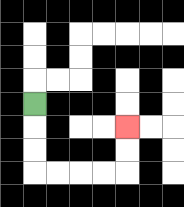{'start': '[1, 4]', 'end': '[5, 5]', 'path_directions': 'D,D,D,R,R,R,R,U,U', 'path_coordinates': '[[1, 4], [1, 5], [1, 6], [1, 7], [2, 7], [3, 7], [4, 7], [5, 7], [5, 6], [5, 5]]'}